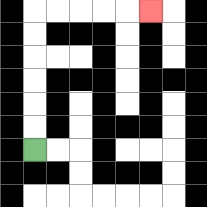{'start': '[1, 6]', 'end': '[6, 0]', 'path_directions': 'U,U,U,U,U,U,R,R,R,R,R', 'path_coordinates': '[[1, 6], [1, 5], [1, 4], [1, 3], [1, 2], [1, 1], [1, 0], [2, 0], [3, 0], [4, 0], [5, 0], [6, 0]]'}